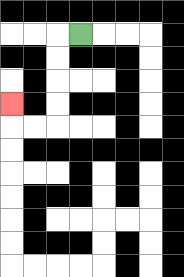{'start': '[3, 1]', 'end': '[0, 4]', 'path_directions': 'L,D,D,D,D,L,L,U', 'path_coordinates': '[[3, 1], [2, 1], [2, 2], [2, 3], [2, 4], [2, 5], [1, 5], [0, 5], [0, 4]]'}